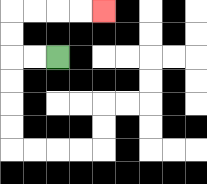{'start': '[2, 2]', 'end': '[4, 0]', 'path_directions': 'L,L,U,U,R,R,R,R', 'path_coordinates': '[[2, 2], [1, 2], [0, 2], [0, 1], [0, 0], [1, 0], [2, 0], [3, 0], [4, 0]]'}